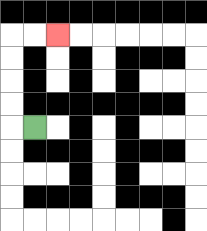{'start': '[1, 5]', 'end': '[2, 1]', 'path_directions': 'L,U,U,U,U,R,R', 'path_coordinates': '[[1, 5], [0, 5], [0, 4], [0, 3], [0, 2], [0, 1], [1, 1], [2, 1]]'}